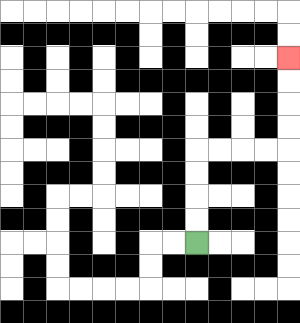{'start': '[8, 10]', 'end': '[12, 2]', 'path_directions': 'U,U,U,U,R,R,R,R,U,U,U,U', 'path_coordinates': '[[8, 10], [8, 9], [8, 8], [8, 7], [8, 6], [9, 6], [10, 6], [11, 6], [12, 6], [12, 5], [12, 4], [12, 3], [12, 2]]'}